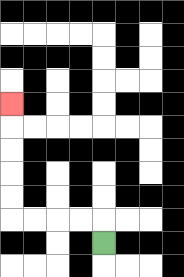{'start': '[4, 10]', 'end': '[0, 4]', 'path_directions': 'U,L,L,L,L,U,U,U,U,U', 'path_coordinates': '[[4, 10], [4, 9], [3, 9], [2, 9], [1, 9], [0, 9], [0, 8], [0, 7], [0, 6], [0, 5], [0, 4]]'}